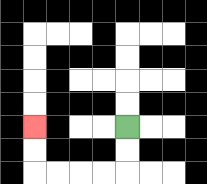{'start': '[5, 5]', 'end': '[1, 5]', 'path_directions': 'D,D,L,L,L,L,U,U', 'path_coordinates': '[[5, 5], [5, 6], [5, 7], [4, 7], [3, 7], [2, 7], [1, 7], [1, 6], [1, 5]]'}